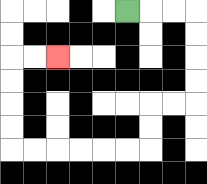{'start': '[5, 0]', 'end': '[2, 2]', 'path_directions': 'R,R,R,D,D,D,D,L,L,D,D,L,L,L,L,L,L,U,U,U,U,R,R', 'path_coordinates': '[[5, 0], [6, 0], [7, 0], [8, 0], [8, 1], [8, 2], [8, 3], [8, 4], [7, 4], [6, 4], [6, 5], [6, 6], [5, 6], [4, 6], [3, 6], [2, 6], [1, 6], [0, 6], [0, 5], [0, 4], [0, 3], [0, 2], [1, 2], [2, 2]]'}